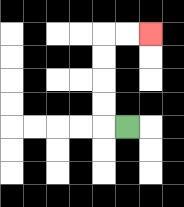{'start': '[5, 5]', 'end': '[6, 1]', 'path_directions': 'L,U,U,U,U,R,R', 'path_coordinates': '[[5, 5], [4, 5], [4, 4], [4, 3], [4, 2], [4, 1], [5, 1], [6, 1]]'}